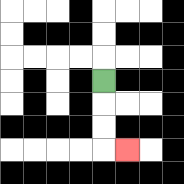{'start': '[4, 3]', 'end': '[5, 6]', 'path_directions': 'D,D,D,R', 'path_coordinates': '[[4, 3], [4, 4], [4, 5], [4, 6], [5, 6]]'}